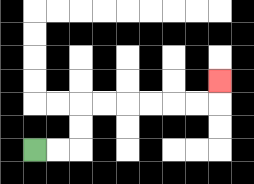{'start': '[1, 6]', 'end': '[9, 3]', 'path_directions': 'R,R,U,U,R,R,R,R,R,R,U', 'path_coordinates': '[[1, 6], [2, 6], [3, 6], [3, 5], [3, 4], [4, 4], [5, 4], [6, 4], [7, 4], [8, 4], [9, 4], [9, 3]]'}